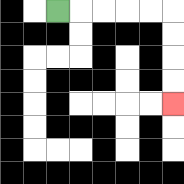{'start': '[2, 0]', 'end': '[7, 4]', 'path_directions': 'R,R,R,R,R,D,D,D,D', 'path_coordinates': '[[2, 0], [3, 0], [4, 0], [5, 0], [6, 0], [7, 0], [7, 1], [7, 2], [7, 3], [7, 4]]'}